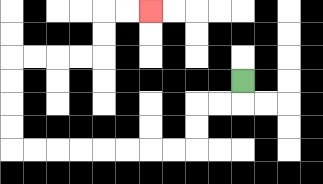{'start': '[10, 3]', 'end': '[6, 0]', 'path_directions': 'D,L,L,D,D,L,L,L,L,L,L,L,L,U,U,U,U,R,R,R,R,U,U,R,R', 'path_coordinates': '[[10, 3], [10, 4], [9, 4], [8, 4], [8, 5], [8, 6], [7, 6], [6, 6], [5, 6], [4, 6], [3, 6], [2, 6], [1, 6], [0, 6], [0, 5], [0, 4], [0, 3], [0, 2], [1, 2], [2, 2], [3, 2], [4, 2], [4, 1], [4, 0], [5, 0], [6, 0]]'}